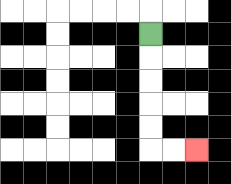{'start': '[6, 1]', 'end': '[8, 6]', 'path_directions': 'D,D,D,D,D,R,R', 'path_coordinates': '[[6, 1], [6, 2], [6, 3], [6, 4], [6, 5], [6, 6], [7, 6], [8, 6]]'}